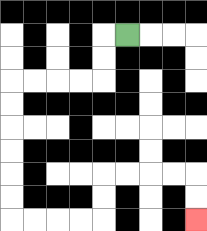{'start': '[5, 1]', 'end': '[8, 9]', 'path_directions': 'L,D,D,L,L,L,L,D,D,D,D,D,D,R,R,R,R,U,U,R,R,R,R,D,D', 'path_coordinates': '[[5, 1], [4, 1], [4, 2], [4, 3], [3, 3], [2, 3], [1, 3], [0, 3], [0, 4], [0, 5], [0, 6], [0, 7], [0, 8], [0, 9], [1, 9], [2, 9], [3, 9], [4, 9], [4, 8], [4, 7], [5, 7], [6, 7], [7, 7], [8, 7], [8, 8], [8, 9]]'}